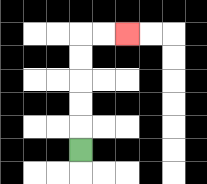{'start': '[3, 6]', 'end': '[5, 1]', 'path_directions': 'U,U,U,U,U,R,R', 'path_coordinates': '[[3, 6], [3, 5], [3, 4], [3, 3], [3, 2], [3, 1], [4, 1], [5, 1]]'}